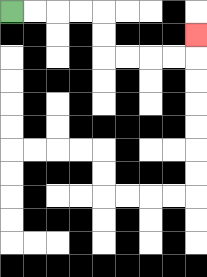{'start': '[0, 0]', 'end': '[8, 1]', 'path_directions': 'R,R,R,R,D,D,R,R,R,R,U', 'path_coordinates': '[[0, 0], [1, 0], [2, 0], [3, 0], [4, 0], [4, 1], [4, 2], [5, 2], [6, 2], [7, 2], [8, 2], [8, 1]]'}